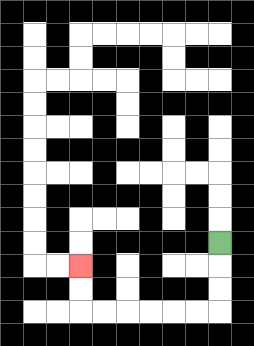{'start': '[9, 10]', 'end': '[3, 11]', 'path_directions': 'D,D,D,L,L,L,L,L,L,U,U', 'path_coordinates': '[[9, 10], [9, 11], [9, 12], [9, 13], [8, 13], [7, 13], [6, 13], [5, 13], [4, 13], [3, 13], [3, 12], [3, 11]]'}